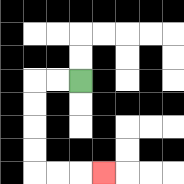{'start': '[3, 3]', 'end': '[4, 7]', 'path_directions': 'L,L,D,D,D,D,R,R,R', 'path_coordinates': '[[3, 3], [2, 3], [1, 3], [1, 4], [1, 5], [1, 6], [1, 7], [2, 7], [3, 7], [4, 7]]'}